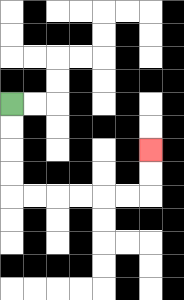{'start': '[0, 4]', 'end': '[6, 6]', 'path_directions': 'D,D,D,D,R,R,R,R,R,R,U,U', 'path_coordinates': '[[0, 4], [0, 5], [0, 6], [0, 7], [0, 8], [1, 8], [2, 8], [3, 8], [4, 8], [5, 8], [6, 8], [6, 7], [6, 6]]'}